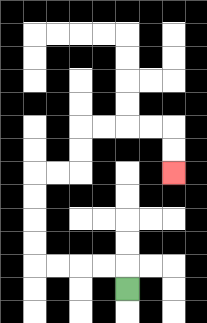{'start': '[5, 12]', 'end': '[7, 7]', 'path_directions': 'U,L,L,L,L,U,U,U,U,R,R,U,U,R,R,R,R,D,D', 'path_coordinates': '[[5, 12], [5, 11], [4, 11], [3, 11], [2, 11], [1, 11], [1, 10], [1, 9], [1, 8], [1, 7], [2, 7], [3, 7], [3, 6], [3, 5], [4, 5], [5, 5], [6, 5], [7, 5], [7, 6], [7, 7]]'}